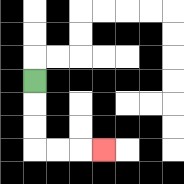{'start': '[1, 3]', 'end': '[4, 6]', 'path_directions': 'D,D,D,R,R,R', 'path_coordinates': '[[1, 3], [1, 4], [1, 5], [1, 6], [2, 6], [3, 6], [4, 6]]'}